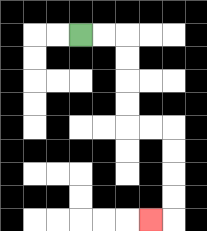{'start': '[3, 1]', 'end': '[6, 9]', 'path_directions': 'R,R,D,D,D,D,R,R,D,D,D,D,L', 'path_coordinates': '[[3, 1], [4, 1], [5, 1], [5, 2], [5, 3], [5, 4], [5, 5], [6, 5], [7, 5], [7, 6], [7, 7], [7, 8], [7, 9], [6, 9]]'}